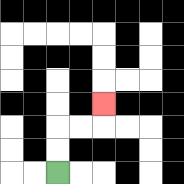{'start': '[2, 7]', 'end': '[4, 4]', 'path_directions': 'U,U,R,R,U', 'path_coordinates': '[[2, 7], [2, 6], [2, 5], [3, 5], [4, 5], [4, 4]]'}